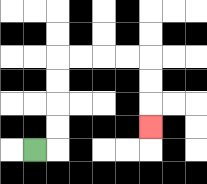{'start': '[1, 6]', 'end': '[6, 5]', 'path_directions': 'R,U,U,U,U,R,R,R,R,D,D,D', 'path_coordinates': '[[1, 6], [2, 6], [2, 5], [2, 4], [2, 3], [2, 2], [3, 2], [4, 2], [5, 2], [6, 2], [6, 3], [6, 4], [6, 5]]'}